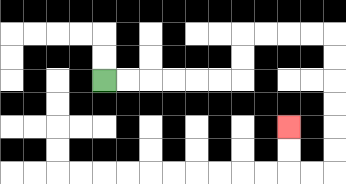{'start': '[4, 3]', 'end': '[12, 5]', 'path_directions': 'R,R,R,R,R,R,U,U,R,R,R,R,D,D,D,D,D,D,L,L,U,U', 'path_coordinates': '[[4, 3], [5, 3], [6, 3], [7, 3], [8, 3], [9, 3], [10, 3], [10, 2], [10, 1], [11, 1], [12, 1], [13, 1], [14, 1], [14, 2], [14, 3], [14, 4], [14, 5], [14, 6], [14, 7], [13, 7], [12, 7], [12, 6], [12, 5]]'}